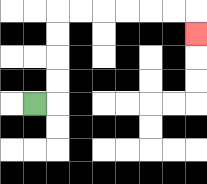{'start': '[1, 4]', 'end': '[8, 1]', 'path_directions': 'R,U,U,U,U,R,R,R,R,R,R,D', 'path_coordinates': '[[1, 4], [2, 4], [2, 3], [2, 2], [2, 1], [2, 0], [3, 0], [4, 0], [5, 0], [6, 0], [7, 0], [8, 0], [8, 1]]'}